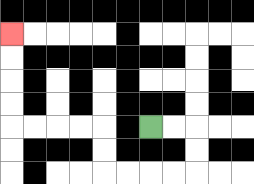{'start': '[6, 5]', 'end': '[0, 1]', 'path_directions': 'R,R,D,D,L,L,L,L,U,U,L,L,L,L,U,U,U,U', 'path_coordinates': '[[6, 5], [7, 5], [8, 5], [8, 6], [8, 7], [7, 7], [6, 7], [5, 7], [4, 7], [4, 6], [4, 5], [3, 5], [2, 5], [1, 5], [0, 5], [0, 4], [0, 3], [0, 2], [0, 1]]'}